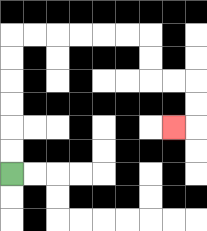{'start': '[0, 7]', 'end': '[7, 5]', 'path_directions': 'U,U,U,U,U,U,R,R,R,R,R,R,D,D,R,R,D,D,L', 'path_coordinates': '[[0, 7], [0, 6], [0, 5], [0, 4], [0, 3], [0, 2], [0, 1], [1, 1], [2, 1], [3, 1], [4, 1], [5, 1], [6, 1], [6, 2], [6, 3], [7, 3], [8, 3], [8, 4], [8, 5], [7, 5]]'}